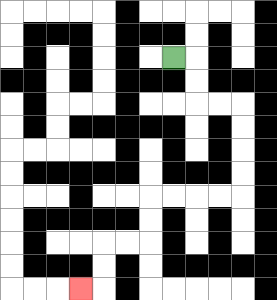{'start': '[7, 2]', 'end': '[3, 12]', 'path_directions': 'R,D,D,R,R,D,D,D,D,L,L,L,L,D,D,L,L,D,D,L', 'path_coordinates': '[[7, 2], [8, 2], [8, 3], [8, 4], [9, 4], [10, 4], [10, 5], [10, 6], [10, 7], [10, 8], [9, 8], [8, 8], [7, 8], [6, 8], [6, 9], [6, 10], [5, 10], [4, 10], [4, 11], [4, 12], [3, 12]]'}